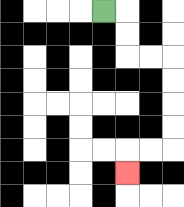{'start': '[4, 0]', 'end': '[5, 7]', 'path_directions': 'R,D,D,R,R,D,D,D,D,L,L,D', 'path_coordinates': '[[4, 0], [5, 0], [5, 1], [5, 2], [6, 2], [7, 2], [7, 3], [7, 4], [7, 5], [7, 6], [6, 6], [5, 6], [5, 7]]'}